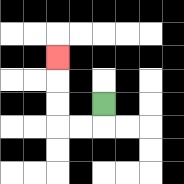{'start': '[4, 4]', 'end': '[2, 2]', 'path_directions': 'D,L,L,U,U,U', 'path_coordinates': '[[4, 4], [4, 5], [3, 5], [2, 5], [2, 4], [2, 3], [2, 2]]'}